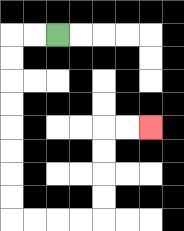{'start': '[2, 1]', 'end': '[6, 5]', 'path_directions': 'L,L,D,D,D,D,D,D,D,D,R,R,R,R,U,U,U,U,R,R', 'path_coordinates': '[[2, 1], [1, 1], [0, 1], [0, 2], [0, 3], [0, 4], [0, 5], [0, 6], [0, 7], [0, 8], [0, 9], [1, 9], [2, 9], [3, 9], [4, 9], [4, 8], [4, 7], [4, 6], [4, 5], [5, 5], [6, 5]]'}